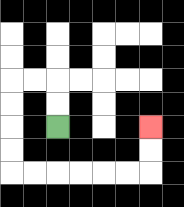{'start': '[2, 5]', 'end': '[6, 5]', 'path_directions': 'U,U,L,L,D,D,D,D,R,R,R,R,R,R,U,U', 'path_coordinates': '[[2, 5], [2, 4], [2, 3], [1, 3], [0, 3], [0, 4], [0, 5], [0, 6], [0, 7], [1, 7], [2, 7], [3, 7], [4, 7], [5, 7], [6, 7], [6, 6], [6, 5]]'}